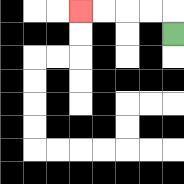{'start': '[7, 1]', 'end': '[3, 0]', 'path_directions': 'U,L,L,L,L', 'path_coordinates': '[[7, 1], [7, 0], [6, 0], [5, 0], [4, 0], [3, 0]]'}